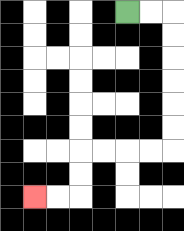{'start': '[5, 0]', 'end': '[1, 8]', 'path_directions': 'R,R,D,D,D,D,D,D,L,L,L,L,D,D,L,L', 'path_coordinates': '[[5, 0], [6, 0], [7, 0], [7, 1], [7, 2], [7, 3], [7, 4], [7, 5], [7, 6], [6, 6], [5, 6], [4, 6], [3, 6], [3, 7], [3, 8], [2, 8], [1, 8]]'}